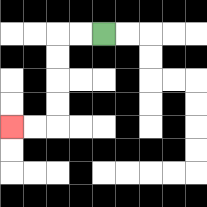{'start': '[4, 1]', 'end': '[0, 5]', 'path_directions': 'L,L,D,D,D,D,L,L', 'path_coordinates': '[[4, 1], [3, 1], [2, 1], [2, 2], [2, 3], [2, 4], [2, 5], [1, 5], [0, 5]]'}